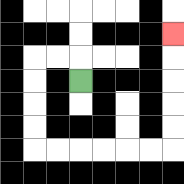{'start': '[3, 3]', 'end': '[7, 1]', 'path_directions': 'U,L,L,D,D,D,D,R,R,R,R,R,R,U,U,U,U,U', 'path_coordinates': '[[3, 3], [3, 2], [2, 2], [1, 2], [1, 3], [1, 4], [1, 5], [1, 6], [2, 6], [3, 6], [4, 6], [5, 6], [6, 6], [7, 6], [7, 5], [7, 4], [7, 3], [7, 2], [7, 1]]'}